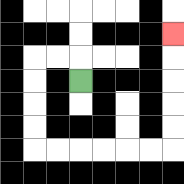{'start': '[3, 3]', 'end': '[7, 1]', 'path_directions': 'U,L,L,D,D,D,D,R,R,R,R,R,R,U,U,U,U,U', 'path_coordinates': '[[3, 3], [3, 2], [2, 2], [1, 2], [1, 3], [1, 4], [1, 5], [1, 6], [2, 6], [3, 6], [4, 6], [5, 6], [6, 6], [7, 6], [7, 5], [7, 4], [7, 3], [7, 2], [7, 1]]'}